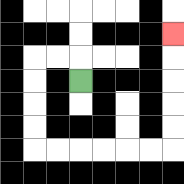{'start': '[3, 3]', 'end': '[7, 1]', 'path_directions': 'U,L,L,D,D,D,D,R,R,R,R,R,R,U,U,U,U,U', 'path_coordinates': '[[3, 3], [3, 2], [2, 2], [1, 2], [1, 3], [1, 4], [1, 5], [1, 6], [2, 6], [3, 6], [4, 6], [5, 6], [6, 6], [7, 6], [7, 5], [7, 4], [7, 3], [7, 2], [7, 1]]'}